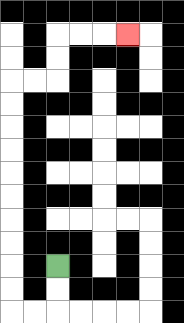{'start': '[2, 11]', 'end': '[5, 1]', 'path_directions': 'D,D,L,L,U,U,U,U,U,U,U,U,U,U,R,R,U,U,R,R,R', 'path_coordinates': '[[2, 11], [2, 12], [2, 13], [1, 13], [0, 13], [0, 12], [0, 11], [0, 10], [0, 9], [0, 8], [0, 7], [0, 6], [0, 5], [0, 4], [0, 3], [1, 3], [2, 3], [2, 2], [2, 1], [3, 1], [4, 1], [5, 1]]'}